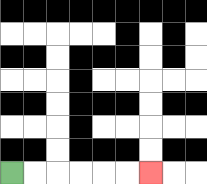{'start': '[0, 7]', 'end': '[6, 7]', 'path_directions': 'R,R,R,R,R,R', 'path_coordinates': '[[0, 7], [1, 7], [2, 7], [3, 7], [4, 7], [5, 7], [6, 7]]'}